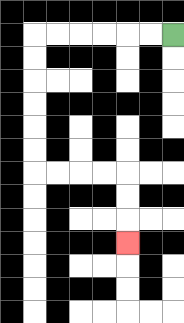{'start': '[7, 1]', 'end': '[5, 10]', 'path_directions': 'L,L,L,L,L,L,D,D,D,D,D,D,R,R,R,R,D,D,D', 'path_coordinates': '[[7, 1], [6, 1], [5, 1], [4, 1], [3, 1], [2, 1], [1, 1], [1, 2], [1, 3], [1, 4], [1, 5], [1, 6], [1, 7], [2, 7], [3, 7], [4, 7], [5, 7], [5, 8], [5, 9], [5, 10]]'}